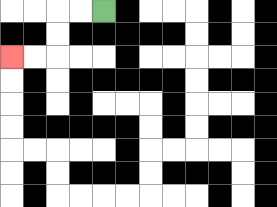{'start': '[4, 0]', 'end': '[0, 2]', 'path_directions': 'L,L,D,D,L,L', 'path_coordinates': '[[4, 0], [3, 0], [2, 0], [2, 1], [2, 2], [1, 2], [0, 2]]'}